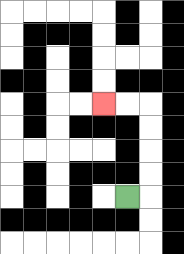{'start': '[5, 8]', 'end': '[4, 4]', 'path_directions': 'R,U,U,U,U,L,L', 'path_coordinates': '[[5, 8], [6, 8], [6, 7], [6, 6], [6, 5], [6, 4], [5, 4], [4, 4]]'}